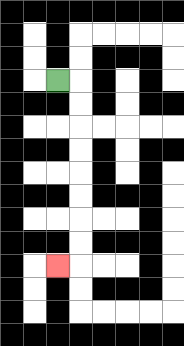{'start': '[2, 3]', 'end': '[2, 11]', 'path_directions': 'R,D,D,D,D,D,D,D,D,L', 'path_coordinates': '[[2, 3], [3, 3], [3, 4], [3, 5], [3, 6], [3, 7], [3, 8], [3, 9], [3, 10], [3, 11], [2, 11]]'}